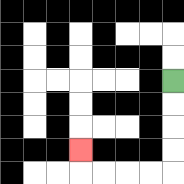{'start': '[7, 3]', 'end': '[3, 6]', 'path_directions': 'D,D,D,D,L,L,L,L,U', 'path_coordinates': '[[7, 3], [7, 4], [7, 5], [7, 6], [7, 7], [6, 7], [5, 7], [4, 7], [3, 7], [3, 6]]'}